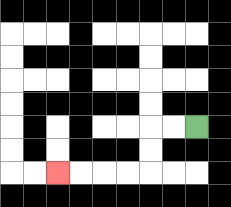{'start': '[8, 5]', 'end': '[2, 7]', 'path_directions': 'L,L,D,D,L,L,L,L', 'path_coordinates': '[[8, 5], [7, 5], [6, 5], [6, 6], [6, 7], [5, 7], [4, 7], [3, 7], [2, 7]]'}